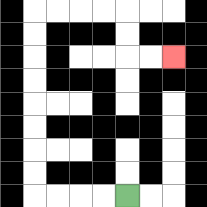{'start': '[5, 8]', 'end': '[7, 2]', 'path_directions': 'L,L,L,L,U,U,U,U,U,U,U,U,R,R,R,R,D,D,R,R', 'path_coordinates': '[[5, 8], [4, 8], [3, 8], [2, 8], [1, 8], [1, 7], [1, 6], [1, 5], [1, 4], [1, 3], [1, 2], [1, 1], [1, 0], [2, 0], [3, 0], [4, 0], [5, 0], [5, 1], [5, 2], [6, 2], [7, 2]]'}